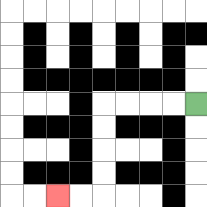{'start': '[8, 4]', 'end': '[2, 8]', 'path_directions': 'L,L,L,L,D,D,D,D,L,L', 'path_coordinates': '[[8, 4], [7, 4], [6, 4], [5, 4], [4, 4], [4, 5], [4, 6], [4, 7], [4, 8], [3, 8], [2, 8]]'}